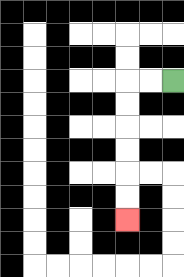{'start': '[7, 3]', 'end': '[5, 9]', 'path_directions': 'L,L,D,D,D,D,D,D', 'path_coordinates': '[[7, 3], [6, 3], [5, 3], [5, 4], [5, 5], [5, 6], [5, 7], [5, 8], [5, 9]]'}